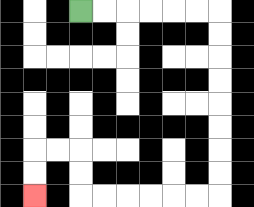{'start': '[3, 0]', 'end': '[1, 8]', 'path_directions': 'R,R,R,R,R,R,D,D,D,D,D,D,D,D,L,L,L,L,L,L,U,U,L,L,D,D', 'path_coordinates': '[[3, 0], [4, 0], [5, 0], [6, 0], [7, 0], [8, 0], [9, 0], [9, 1], [9, 2], [9, 3], [9, 4], [9, 5], [9, 6], [9, 7], [9, 8], [8, 8], [7, 8], [6, 8], [5, 8], [4, 8], [3, 8], [3, 7], [3, 6], [2, 6], [1, 6], [1, 7], [1, 8]]'}